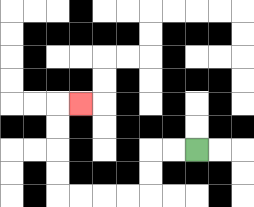{'start': '[8, 6]', 'end': '[3, 4]', 'path_directions': 'L,L,D,D,L,L,L,L,U,U,U,U,R', 'path_coordinates': '[[8, 6], [7, 6], [6, 6], [6, 7], [6, 8], [5, 8], [4, 8], [3, 8], [2, 8], [2, 7], [2, 6], [2, 5], [2, 4], [3, 4]]'}